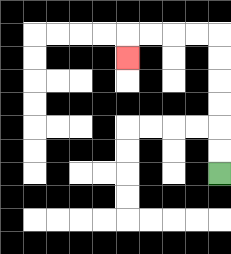{'start': '[9, 7]', 'end': '[5, 2]', 'path_directions': 'U,U,U,U,U,U,L,L,L,L,D', 'path_coordinates': '[[9, 7], [9, 6], [9, 5], [9, 4], [9, 3], [9, 2], [9, 1], [8, 1], [7, 1], [6, 1], [5, 1], [5, 2]]'}